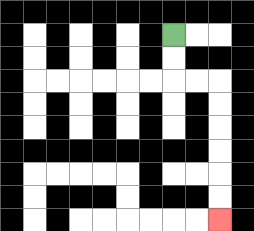{'start': '[7, 1]', 'end': '[9, 9]', 'path_directions': 'D,D,R,R,D,D,D,D,D,D', 'path_coordinates': '[[7, 1], [7, 2], [7, 3], [8, 3], [9, 3], [9, 4], [9, 5], [9, 6], [9, 7], [9, 8], [9, 9]]'}